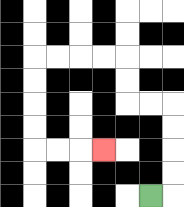{'start': '[6, 8]', 'end': '[4, 6]', 'path_directions': 'R,U,U,U,U,L,L,U,U,L,L,L,L,D,D,D,D,R,R,R', 'path_coordinates': '[[6, 8], [7, 8], [7, 7], [7, 6], [7, 5], [7, 4], [6, 4], [5, 4], [5, 3], [5, 2], [4, 2], [3, 2], [2, 2], [1, 2], [1, 3], [1, 4], [1, 5], [1, 6], [2, 6], [3, 6], [4, 6]]'}